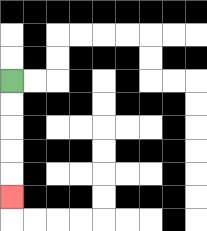{'start': '[0, 3]', 'end': '[0, 8]', 'path_directions': 'D,D,D,D,D', 'path_coordinates': '[[0, 3], [0, 4], [0, 5], [0, 6], [0, 7], [0, 8]]'}